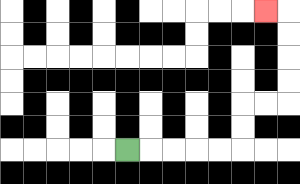{'start': '[5, 6]', 'end': '[11, 0]', 'path_directions': 'R,R,R,R,R,U,U,R,R,U,U,U,U,L', 'path_coordinates': '[[5, 6], [6, 6], [7, 6], [8, 6], [9, 6], [10, 6], [10, 5], [10, 4], [11, 4], [12, 4], [12, 3], [12, 2], [12, 1], [12, 0], [11, 0]]'}